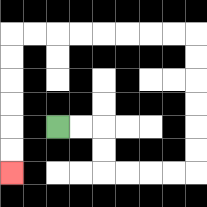{'start': '[2, 5]', 'end': '[0, 7]', 'path_directions': 'R,R,D,D,R,R,R,R,U,U,U,U,U,U,L,L,L,L,L,L,L,L,D,D,D,D,D,D', 'path_coordinates': '[[2, 5], [3, 5], [4, 5], [4, 6], [4, 7], [5, 7], [6, 7], [7, 7], [8, 7], [8, 6], [8, 5], [8, 4], [8, 3], [8, 2], [8, 1], [7, 1], [6, 1], [5, 1], [4, 1], [3, 1], [2, 1], [1, 1], [0, 1], [0, 2], [0, 3], [0, 4], [0, 5], [0, 6], [0, 7]]'}